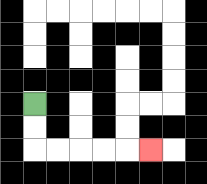{'start': '[1, 4]', 'end': '[6, 6]', 'path_directions': 'D,D,R,R,R,R,R', 'path_coordinates': '[[1, 4], [1, 5], [1, 6], [2, 6], [3, 6], [4, 6], [5, 6], [6, 6]]'}